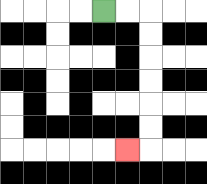{'start': '[4, 0]', 'end': '[5, 6]', 'path_directions': 'R,R,D,D,D,D,D,D,L', 'path_coordinates': '[[4, 0], [5, 0], [6, 0], [6, 1], [6, 2], [6, 3], [6, 4], [6, 5], [6, 6], [5, 6]]'}